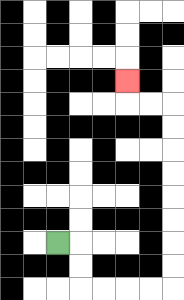{'start': '[2, 10]', 'end': '[5, 3]', 'path_directions': 'R,D,D,R,R,R,R,U,U,U,U,U,U,U,U,L,L,U', 'path_coordinates': '[[2, 10], [3, 10], [3, 11], [3, 12], [4, 12], [5, 12], [6, 12], [7, 12], [7, 11], [7, 10], [7, 9], [7, 8], [7, 7], [7, 6], [7, 5], [7, 4], [6, 4], [5, 4], [5, 3]]'}